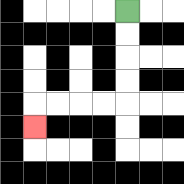{'start': '[5, 0]', 'end': '[1, 5]', 'path_directions': 'D,D,D,D,L,L,L,L,D', 'path_coordinates': '[[5, 0], [5, 1], [5, 2], [5, 3], [5, 4], [4, 4], [3, 4], [2, 4], [1, 4], [1, 5]]'}